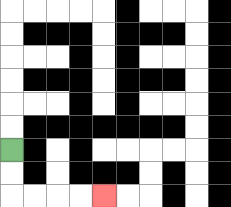{'start': '[0, 6]', 'end': '[4, 8]', 'path_directions': 'D,D,R,R,R,R', 'path_coordinates': '[[0, 6], [0, 7], [0, 8], [1, 8], [2, 8], [3, 8], [4, 8]]'}